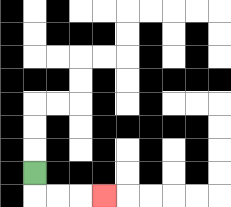{'start': '[1, 7]', 'end': '[4, 8]', 'path_directions': 'D,R,R,R', 'path_coordinates': '[[1, 7], [1, 8], [2, 8], [3, 8], [4, 8]]'}